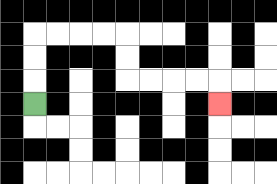{'start': '[1, 4]', 'end': '[9, 4]', 'path_directions': 'U,U,U,R,R,R,R,D,D,R,R,R,R,D', 'path_coordinates': '[[1, 4], [1, 3], [1, 2], [1, 1], [2, 1], [3, 1], [4, 1], [5, 1], [5, 2], [5, 3], [6, 3], [7, 3], [8, 3], [9, 3], [9, 4]]'}